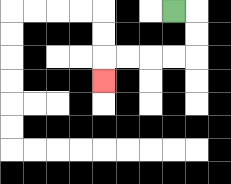{'start': '[7, 0]', 'end': '[4, 3]', 'path_directions': 'R,D,D,L,L,L,L,D', 'path_coordinates': '[[7, 0], [8, 0], [8, 1], [8, 2], [7, 2], [6, 2], [5, 2], [4, 2], [4, 3]]'}